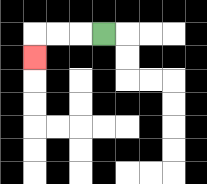{'start': '[4, 1]', 'end': '[1, 2]', 'path_directions': 'L,L,L,D', 'path_coordinates': '[[4, 1], [3, 1], [2, 1], [1, 1], [1, 2]]'}